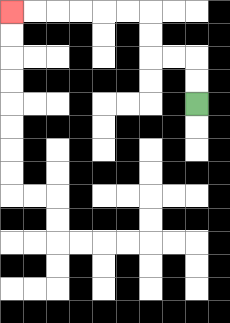{'start': '[8, 4]', 'end': '[0, 0]', 'path_directions': 'U,U,L,L,U,U,L,L,L,L,L,L', 'path_coordinates': '[[8, 4], [8, 3], [8, 2], [7, 2], [6, 2], [6, 1], [6, 0], [5, 0], [4, 0], [3, 0], [2, 0], [1, 0], [0, 0]]'}